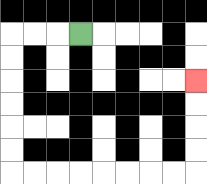{'start': '[3, 1]', 'end': '[8, 3]', 'path_directions': 'L,L,L,D,D,D,D,D,D,R,R,R,R,R,R,R,R,U,U,U,U', 'path_coordinates': '[[3, 1], [2, 1], [1, 1], [0, 1], [0, 2], [0, 3], [0, 4], [0, 5], [0, 6], [0, 7], [1, 7], [2, 7], [3, 7], [4, 7], [5, 7], [6, 7], [7, 7], [8, 7], [8, 6], [8, 5], [8, 4], [8, 3]]'}